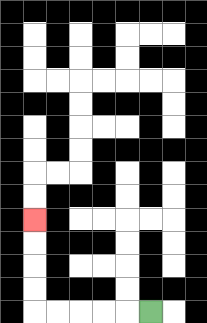{'start': '[6, 13]', 'end': '[1, 9]', 'path_directions': 'L,L,L,L,L,U,U,U,U', 'path_coordinates': '[[6, 13], [5, 13], [4, 13], [3, 13], [2, 13], [1, 13], [1, 12], [1, 11], [1, 10], [1, 9]]'}